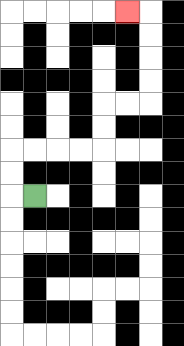{'start': '[1, 8]', 'end': '[5, 0]', 'path_directions': 'L,U,U,R,R,R,R,U,U,R,R,U,U,U,U,L', 'path_coordinates': '[[1, 8], [0, 8], [0, 7], [0, 6], [1, 6], [2, 6], [3, 6], [4, 6], [4, 5], [4, 4], [5, 4], [6, 4], [6, 3], [6, 2], [6, 1], [6, 0], [5, 0]]'}